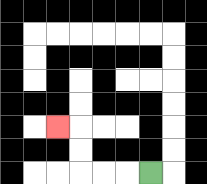{'start': '[6, 7]', 'end': '[2, 5]', 'path_directions': 'L,L,L,U,U,L', 'path_coordinates': '[[6, 7], [5, 7], [4, 7], [3, 7], [3, 6], [3, 5], [2, 5]]'}